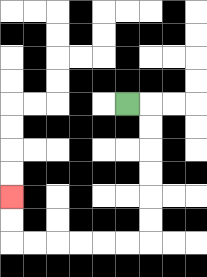{'start': '[5, 4]', 'end': '[0, 8]', 'path_directions': 'R,D,D,D,D,D,D,L,L,L,L,L,L,U,U', 'path_coordinates': '[[5, 4], [6, 4], [6, 5], [6, 6], [6, 7], [6, 8], [6, 9], [6, 10], [5, 10], [4, 10], [3, 10], [2, 10], [1, 10], [0, 10], [0, 9], [0, 8]]'}